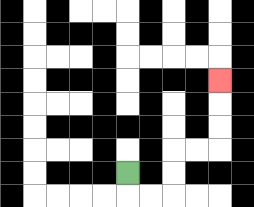{'start': '[5, 7]', 'end': '[9, 3]', 'path_directions': 'D,R,R,U,U,R,R,U,U,U', 'path_coordinates': '[[5, 7], [5, 8], [6, 8], [7, 8], [7, 7], [7, 6], [8, 6], [9, 6], [9, 5], [9, 4], [9, 3]]'}